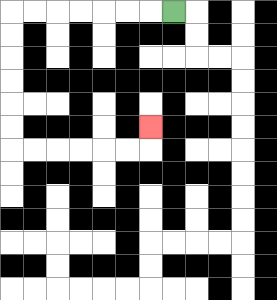{'start': '[7, 0]', 'end': '[6, 5]', 'path_directions': 'L,L,L,L,L,L,L,D,D,D,D,D,D,R,R,R,R,R,R,U', 'path_coordinates': '[[7, 0], [6, 0], [5, 0], [4, 0], [3, 0], [2, 0], [1, 0], [0, 0], [0, 1], [0, 2], [0, 3], [0, 4], [0, 5], [0, 6], [1, 6], [2, 6], [3, 6], [4, 6], [5, 6], [6, 6], [6, 5]]'}